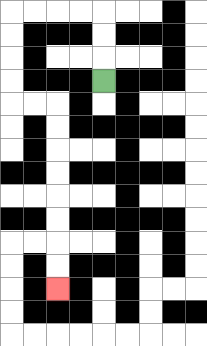{'start': '[4, 3]', 'end': '[2, 12]', 'path_directions': 'U,U,U,L,L,L,L,D,D,D,D,R,R,D,D,D,D,D,D,D,D', 'path_coordinates': '[[4, 3], [4, 2], [4, 1], [4, 0], [3, 0], [2, 0], [1, 0], [0, 0], [0, 1], [0, 2], [0, 3], [0, 4], [1, 4], [2, 4], [2, 5], [2, 6], [2, 7], [2, 8], [2, 9], [2, 10], [2, 11], [2, 12]]'}